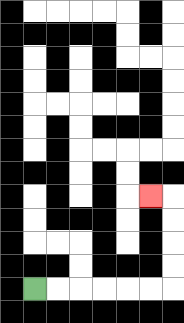{'start': '[1, 12]', 'end': '[6, 8]', 'path_directions': 'R,R,R,R,R,R,U,U,U,U,L', 'path_coordinates': '[[1, 12], [2, 12], [3, 12], [4, 12], [5, 12], [6, 12], [7, 12], [7, 11], [7, 10], [7, 9], [7, 8], [6, 8]]'}